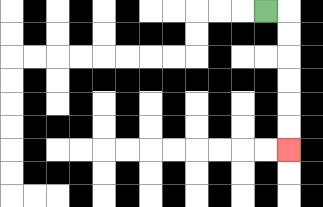{'start': '[11, 0]', 'end': '[12, 6]', 'path_directions': 'R,D,D,D,D,D,D', 'path_coordinates': '[[11, 0], [12, 0], [12, 1], [12, 2], [12, 3], [12, 4], [12, 5], [12, 6]]'}